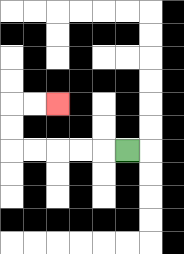{'start': '[5, 6]', 'end': '[2, 4]', 'path_directions': 'L,L,L,L,L,U,U,R,R', 'path_coordinates': '[[5, 6], [4, 6], [3, 6], [2, 6], [1, 6], [0, 6], [0, 5], [0, 4], [1, 4], [2, 4]]'}